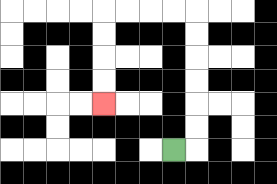{'start': '[7, 6]', 'end': '[4, 4]', 'path_directions': 'R,U,U,U,U,U,U,L,L,L,L,D,D,D,D', 'path_coordinates': '[[7, 6], [8, 6], [8, 5], [8, 4], [8, 3], [8, 2], [8, 1], [8, 0], [7, 0], [6, 0], [5, 0], [4, 0], [4, 1], [4, 2], [4, 3], [4, 4]]'}